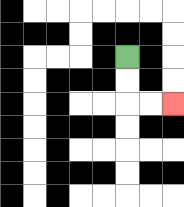{'start': '[5, 2]', 'end': '[7, 4]', 'path_directions': 'D,D,R,R', 'path_coordinates': '[[5, 2], [5, 3], [5, 4], [6, 4], [7, 4]]'}